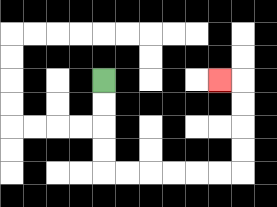{'start': '[4, 3]', 'end': '[9, 3]', 'path_directions': 'D,D,D,D,R,R,R,R,R,R,U,U,U,U,L', 'path_coordinates': '[[4, 3], [4, 4], [4, 5], [4, 6], [4, 7], [5, 7], [6, 7], [7, 7], [8, 7], [9, 7], [10, 7], [10, 6], [10, 5], [10, 4], [10, 3], [9, 3]]'}